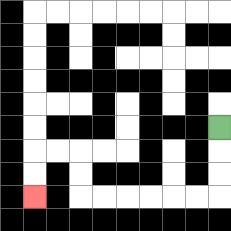{'start': '[9, 5]', 'end': '[1, 8]', 'path_directions': 'D,D,D,L,L,L,L,L,L,U,U,L,L,D,D', 'path_coordinates': '[[9, 5], [9, 6], [9, 7], [9, 8], [8, 8], [7, 8], [6, 8], [5, 8], [4, 8], [3, 8], [3, 7], [3, 6], [2, 6], [1, 6], [1, 7], [1, 8]]'}